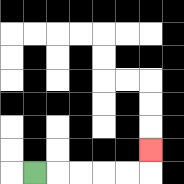{'start': '[1, 7]', 'end': '[6, 6]', 'path_directions': 'R,R,R,R,R,U', 'path_coordinates': '[[1, 7], [2, 7], [3, 7], [4, 7], [5, 7], [6, 7], [6, 6]]'}